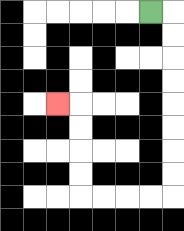{'start': '[6, 0]', 'end': '[2, 4]', 'path_directions': 'R,D,D,D,D,D,D,D,D,L,L,L,L,U,U,U,U,L', 'path_coordinates': '[[6, 0], [7, 0], [7, 1], [7, 2], [7, 3], [7, 4], [7, 5], [7, 6], [7, 7], [7, 8], [6, 8], [5, 8], [4, 8], [3, 8], [3, 7], [3, 6], [3, 5], [3, 4], [2, 4]]'}